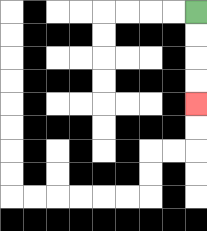{'start': '[8, 0]', 'end': '[8, 4]', 'path_directions': 'D,D,D,D', 'path_coordinates': '[[8, 0], [8, 1], [8, 2], [8, 3], [8, 4]]'}